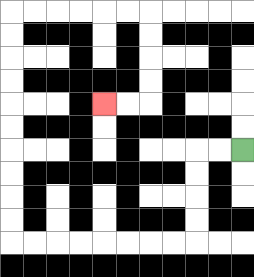{'start': '[10, 6]', 'end': '[4, 4]', 'path_directions': 'L,L,D,D,D,D,L,L,L,L,L,L,L,L,U,U,U,U,U,U,U,U,U,U,R,R,R,R,R,R,D,D,D,D,L,L', 'path_coordinates': '[[10, 6], [9, 6], [8, 6], [8, 7], [8, 8], [8, 9], [8, 10], [7, 10], [6, 10], [5, 10], [4, 10], [3, 10], [2, 10], [1, 10], [0, 10], [0, 9], [0, 8], [0, 7], [0, 6], [0, 5], [0, 4], [0, 3], [0, 2], [0, 1], [0, 0], [1, 0], [2, 0], [3, 0], [4, 0], [5, 0], [6, 0], [6, 1], [6, 2], [6, 3], [6, 4], [5, 4], [4, 4]]'}